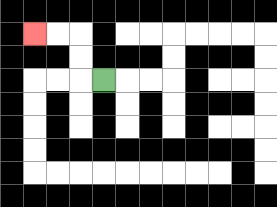{'start': '[4, 3]', 'end': '[1, 1]', 'path_directions': 'L,U,U,L,L', 'path_coordinates': '[[4, 3], [3, 3], [3, 2], [3, 1], [2, 1], [1, 1]]'}